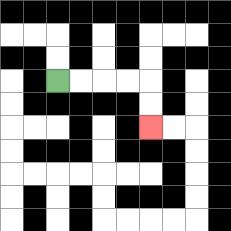{'start': '[2, 3]', 'end': '[6, 5]', 'path_directions': 'R,R,R,R,D,D', 'path_coordinates': '[[2, 3], [3, 3], [4, 3], [5, 3], [6, 3], [6, 4], [6, 5]]'}